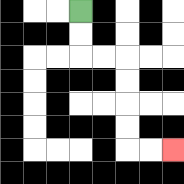{'start': '[3, 0]', 'end': '[7, 6]', 'path_directions': 'D,D,R,R,D,D,D,D,R,R', 'path_coordinates': '[[3, 0], [3, 1], [3, 2], [4, 2], [5, 2], [5, 3], [5, 4], [5, 5], [5, 6], [6, 6], [7, 6]]'}